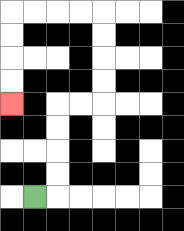{'start': '[1, 8]', 'end': '[0, 4]', 'path_directions': 'R,U,U,U,U,R,R,U,U,U,U,L,L,L,L,D,D,D,D', 'path_coordinates': '[[1, 8], [2, 8], [2, 7], [2, 6], [2, 5], [2, 4], [3, 4], [4, 4], [4, 3], [4, 2], [4, 1], [4, 0], [3, 0], [2, 0], [1, 0], [0, 0], [0, 1], [0, 2], [0, 3], [0, 4]]'}